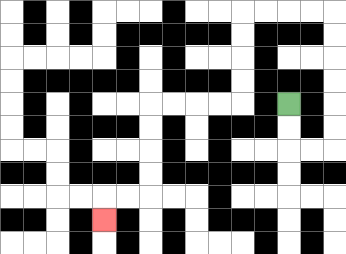{'start': '[12, 4]', 'end': '[4, 9]', 'path_directions': 'D,D,R,R,U,U,U,U,U,U,L,L,L,L,D,D,D,D,L,L,L,L,D,D,D,D,L,L,D', 'path_coordinates': '[[12, 4], [12, 5], [12, 6], [13, 6], [14, 6], [14, 5], [14, 4], [14, 3], [14, 2], [14, 1], [14, 0], [13, 0], [12, 0], [11, 0], [10, 0], [10, 1], [10, 2], [10, 3], [10, 4], [9, 4], [8, 4], [7, 4], [6, 4], [6, 5], [6, 6], [6, 7], [6, 8], [5, 8], [4, 8], [4, 9]]'}